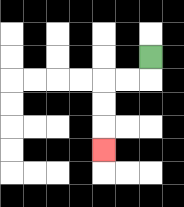{'start': '[6, 2]', 'end': '[4, 6]', 'path_directions': 'D,L,L,D,D,D', 'path_coordinates': '[[6, 2], [6, 3], [5, 3], [4, 3], [4, 4], [4, 5], [4, 6]]'}